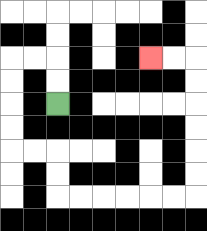{'start': '[2, 4]', 'end': '[6, 2]', 'path_directions': 'U,U,L,L,D,D,D,D,R,R,D,D,R,R,R,R,R,R,U,U,U,U,U,U,L,L', 'path_coordinates': '[[2, 4], [2, 3], [2, 2], [1, 2], [0, 2], [0, 3], [0, 4], [0, 5], [0, 6], [1, 6], [2, 6], [2, 7], [2, 8], [3, 8], [4, 8], [5, 8], [6, 8], [7, 8], [8, 8], [8, 7], [8, 6], [8, 5], [8, 4], [8, 3], [8, 2], [7, 2], [6, 2]]'}